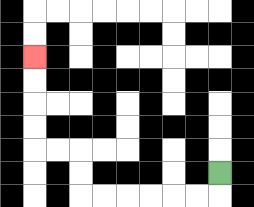{'start': '[9, 7]', 'end': '[1, 2]', 'path_directions': 'D,L,L,L,L,L,L,U,U,L,L,U,U,U,U', 'path_coordinates': '[[9, 7], [9, 8], [8, 8], [7, 8], [6, 8], [5, 8], [4, 8], [3, 8], [3, 7], [3, 6], [2, 6], [1, 6], [1, 5], [1, 4], [1, 3], [1, 2]]'}